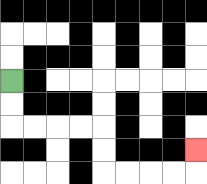{'start': '[0, 3]', 'end': '[8, 6]', 'path_directions': 'D,D,R,R,R,R,D,D,R,R,R,R,U', 'path_coordinates': '[[0, 3], [0, 4], [0, 5], [1, 5], [2, 5], [3, 5], [4, 5], [4, 6], [4, 7], [5, 7], [6, 7], [7, 7], [8, 7], [8, 6]]'}